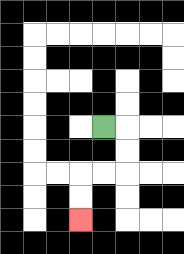{'start': '[4, 5]', 'end': '[3, 9]', 'path_directions': 'R,D,D,L,L,D,D', 'path_coordinates': '[[4, 5], [5, 5], [5, 6], [5, 7], [4, 7], [3, 7], [3, 8], [3, 9]]'}